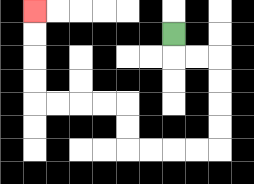{'start': '[7, 1]', 'end': '[1, 0]', 'path_directions': 'D,R,R,D,D,D,D,L,L,L,L,U,U,L,L,L,L,U,U,U,U', 'path_coordinates': '[[7, 1], [7, 2], [8, 2], [9, 2], [9, 3], [9, 4], [9, 5], [9, 6], [8, 6], [7, 6], [6, 6], [5, 6], [5, 5], [5, 4], [4, 4], [3, 4], [2, 4], [1, 4], [1, 3], [1, 2], [1, 1], [1, 0]]'}